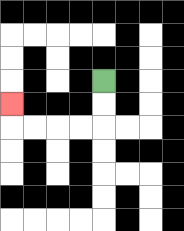{'start': '[4, 3]', 'end': '[0, 4]', 'path_directions': 'D,D,L,L,L,L,U', 'path_coordinates': '[[4, 3], [4, 4], [4, 5], [3, 5], [2, 5], [1, 5], [0, 5], [0, 4]]'}